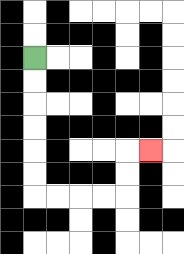{'start': '[1, 2]', 'end': '[6, 6]', 'path_directions': 'D,D,D,D,D,D,R,R,R,R,U,U,R', 'path_coordinates': '[[1, 2], [1, 3], [1, 4], [1, 5], [1, 6], [1, 7], [1, 8], [2, 8], [3, 8], [4, 8], [5, 8], [5, 7], [5, 6], [6, 6]]'}